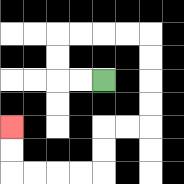{'start': '[4, 3]', 'end': '[0, 5]', 'path_directions': 'L,L,U,U,R,R,R,R,D,D,D,D,L,L,D,D,L,L,L,L,U,U', 'path_coordinates': '[[4, 3], [3, 3], [2, 3], [2, 2], [2, 1], [3, 1], [4, 1], [5, 1], [6, 1], [6, 2], [6, 3], [6, 4], [6, 5], [5, 5], [4, 5], [4, 6], [4, 7], [3, 7], [2, 7], [1, 7], [0, 7], [0, 6], [0, 5]]'}